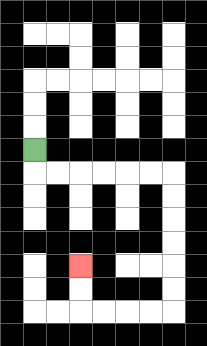{'start': '[1, 6]', 'end': '[3, 11]', 'path_directions': 'D,R,R,R,R,R,R,D,D,D,D,D,D,L,L,L,L,U,U', 'path_coordinates': '[[1, 6], [1, 7], [2, 7], [3, 7], [4, 7], [5, 7], [6, 7], [7, 7], [7, 8], [7, 9], [7, 10], [7, 11], [7, 12], [7, 13], [6, 13], [5, 13], [4, 13], [3, 13], [3, 12], [3, 11]]'}